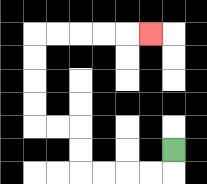{'start': '[7, 6]', 'end': '[6, 1]', 'path_directions': 'D,L,L,L,L,U,U,L,L,U,U,U,U,R,R,R,R,R', 'path_coordinates': '[[7, 6], [7, 7], [6, 7], [5, 7], [4, 7], [3, 7], [3, 6], [3, 5], [2, 5], [1, 5], [1, 4], [1, 3], [1, 2], [1, 1], [2, 1], [3, 1], [4, 1], [5, 1], [6, 1]]'}